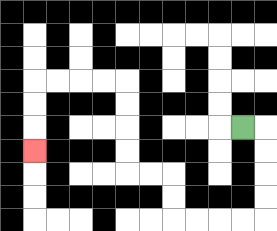{'start': '[10, 5]', 'end': '[1, 6]', 'path_directions': 'R,D,D,D,D,L,L,L,L,U,U,L,L,U,U,U,U,L,L,L,L,D,D,D', 'path_coordinates': '[[10, 5], [11, 5], [11, 6], [11, 7], [11, 8], [11, 9], [10, 9], [9, 9], [8, 9], [7, 9], [7, 8], [7, 7], [6, 7], [5, 7], [5, 6], [5, 5], [5, 4], [5, 3], [4, 3], [3, 3], [2, 3], [1, 3], [1, 4], [1, 5], [1, 6]]'}